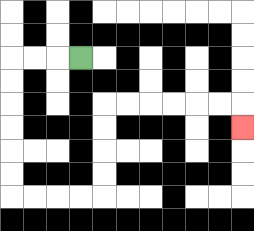{'start': '[3, 2]', 'end': '[10, 5]', 'path_directions': 'L,L,L,D,D,D,D,D,D,R,R,R,R,U,U,U,U,R,R,R,R,R,R,D', 'path_coordinates': '[[3, 2], [2, 2], [1, 2], [0, 2], [0, 3], [0, 4], [0, 5], [0, 6], [0, 7], [0, 8], [1, 8], [2, 8], [3, 8], [4, 8], [4, 7], [4, 6], [4, 5], [4, 4], [5, 4], [6, 4], [7, 4], [8, 4], [9, 4], [10, 4], [10, 5]]'}